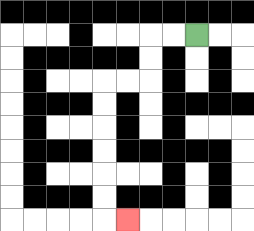{'start': '[8, 1]', 'end': '[5, 9]', 'path_directions': 'L,L,D,D,L,L,D,D,D,D,D,D,R', 'path_coordinates': '[[8, 1], [7, 1], [6, 1], [6, 2], [6, 3], [5, 3], [4, 3], [4, 4], [4, 5], [4, 6], [4, 7], [4, 8], [4, 9], [5, 9]]'}